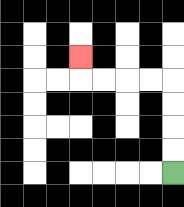{'start': '[7, 7]', 'end': '[3, 2]', 'path_directions': 'U,U,U,U,L,L,L,L,U', 'path_coordinates': '[[7, 7], [7, 6], [7, 5], [7, 4], [7, 3], [6, 3], [5, 3], [4, 3], [3, 3], [3, 2]]'}